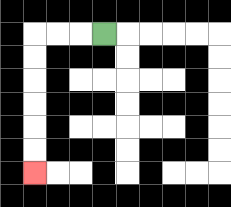{'start': '[4, 1]', 'end': '[1, 7]', 'path_directions': 'L,L,L,D,D,D,D,D,D', 'path_coordinates': '[[4, 1], [3, 1], [2, 1], [1, 1], [1, 2], [1, 3], [1, 4], [1, 5], [1, 6], [1, 7]]'}